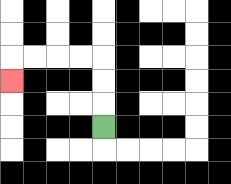{'start': '[4, 5]', 'end': '[0, 3]', 'path_directions': 'U,U,U,L,L,L,L,D', 'path_coordinates': '[[4, 5], [4, 4], [4, 3], [4, 2], [3, 2], [2, 2], [1, 2], [0, 2], [0, 3]]'}